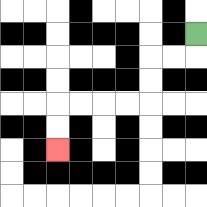{'start': '[8, 1]', 'end': '[2, 6]', 'path_directions': 'D,L,L,D,D,L,L,L,L,D,D', 'path_coordinates': '[[8, 1], [8, 2], [7, 2], [6, 2], [6, 3], [6, 4], [5, 4], [4, 4], [3, 4], [2, 4], [2, 5], [2, 6]]'}